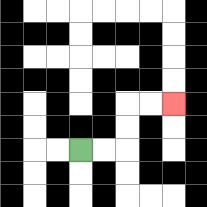{'start': '[3, 6]', 'end': '[7, 4]', 'path_directions': 'R,R,U,U,R,R', 'path_coordinates': '[[3, 6], [4, 6], [5, 6], [5, 5], [5, 4], [6, 4], [7, 4]]'}